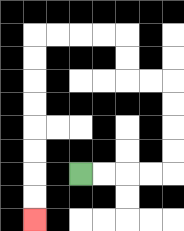{'start': '[3, 7]', 'end': '[1, 9]', 'path_directions': 'R,R,R,R,U,U,U,U,L,L,U,U,L,L,L,L,D,D,D,D,D,D,D,D', 'path_coordinates': '[[3, 7], [4, 7], [5, 7], [6, 7], [7, 7], [7, 6], [7, 5], [7, 4], [7, 3], [6, 3], [5, 3], [5, 2], [5, 1], [4, 1], [3, 1], [2, 1], [1, 1], [1, 2], [1, 3], [1, 4], [1, 5], [1, 6], [1, 7], [1, 8], [1, 9]]'}